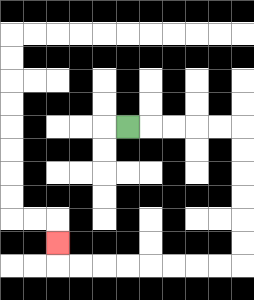{'start': '[5, 5]', 'end': '[2, 10]', 'path_directions': 'R,R,R,R,R,D,D,D,D,D,D,L,L,L,L,L,L,L,L,U', 'path_coordinates': '[[5, 5], [6, 5], [7, 5], [8, 5], [9, 5], [10, 5], [10, 6], [10, 7], [10, 8], [10, 9], [10, 10], [10, 11], [9, 11], [8, 11], [7, 11], [6, 11], [5, 11], [4, 11], [3, 11], [2, 11], [2, 10]]'}